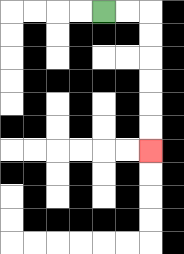{'start': '[4, 0]', 'end': '[6, 6]', 'path_directions': 'R,R,D,D,D,D,D,D', 'path_coordinates': '[[4, 0], [5, 0], [6, 0], [6, 1], [6, 2], [6, 3], [6, 4], [6, 5], [6, 6]]'}